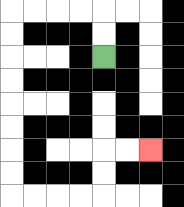{'start': '[4, 2]', 'end': '[6, 6]', 'path_directions': 'U,U,L,L,L,L,D,D,D,D,D,D,D,D,R,R,R,R,U,U,R,R', 'path_coordinates': '[[4, 2], [4, 1], [4, 0], [3, 0], [2, 0], [1, 0], [0, 0], [0, 1], [0, 2], [0, 3], [0, 4], [0, 5], [0, 6], [0, 7], [0, 8], [1, 8], [2, 8], [3, 8], [4, 8], [4, 7], [4, 6], [5, 6], [6, 6]]'}